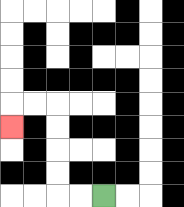{'start': '[4, 8]', 'end': '[0, 5]', 'path_directions': 'L,L,U,U,U,U,L,L,D', 'path_coordinates': '[[4, 8], [3, 8], [2, 8], [2, 7], [2, 6], [2, 5], [2, 4], [1, 4], [0, 4], [0, 5]]'}